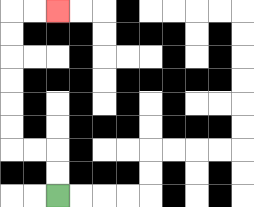{'start': '[2, 8]', 'end': '[2, 0]', 'path_directions': 'U,U,L,L,U,U,U,U,U,U,R,R', 'path_coordinates': '[[2, 8], [2, 7], [2, 6], [1, 6], [0, 6], [0, 5], [0, 4], [0, 3], [0, 2], [0, 1], [0, 0], [1, 0], [2, 0]]'}